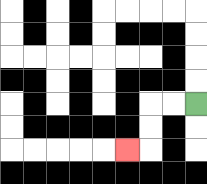{'start': '[8, 4]', 'end': '[5, 6]', 'path_directions': 'L,L,D,D,L', 'path_coordinates': '[[8, 4], [7, 4], [6, 4], [6, 5], [6, 6], [5, 6]]'}